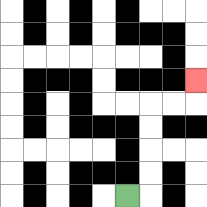{'start': '[5, 8]', 'end': '[8, 3]', 'path_directions': 'R,U,U,U,U,R,R,U', 'path_coordinates': '[[5, 8], [6, 8], [6, 7], [6, 6], [6, 5], [6, 4], [7, 4], [8, 4], [8, 3]]'}